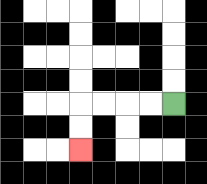{'start': '[7, 4]', 'end': '[3, 6]', 'path_directions': 'L,L,L,L,D,D', 'path_coordinates': '[[7, 4], [6, 4], [5, 4], [4, 4], [3, 4], [3, 5], [3, 6]]'}